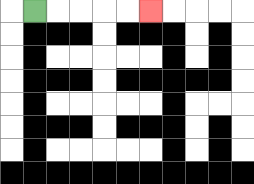{'start': '[1, 0]', 'end': '[6, 0]', 'path_directions': 'R,R,R,R,R', 'path_coordinates': '[[1, 0], [2, 0], [3, 0], [4, 0], [5, 0], [6, 0]]'}